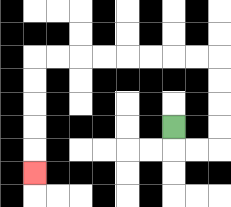{'start': '[7, 5]', 'end': '[1, 7]', 'path_directions': 'D,R,R,U,U,U,U,L,L,L,L,L,L,L,L,D,D,D,D,D', 'path_coordinates': '[[7, 5], [7, 6], [8, 6], [9, 6], [9, 5], [9, 4], [9, 3], [9, 2], [8, 2], [7, 2], [6, 2], [5, 2], [4, 2], [3, 2], [2, 2], [1, 2], [1, 3], [1, 4], [1, 5], [1, 6], [1, 7]]'}